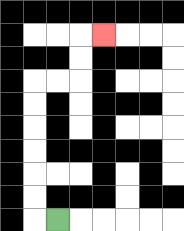{'start': '[2, 9]', 'end': '[4, 1]', 'path_directions': 'L,U,U,U,U,U,U,R,R,U,U,R', 'path_coordinates': '[[2, 9], [1, 9], [1, 8], [1, 7], [1, 6], [1, 5], [1, 4], [1, 3], [2, 3], [3, 3], [3, 2], [3, 1], [4, 1]]'}